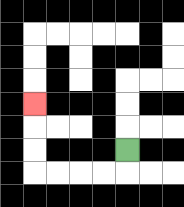{'start': '[5, 6]', 'end': '[1, 4]', 'path_directions': 'D,L,L,L,L,U,U,U', 'path_coordinates': '[[5, 6], [5, 7], [4, 7], [3, 7], [2, 7], [1, 7], [1, 6], [1, 5], [1, 4]]'}